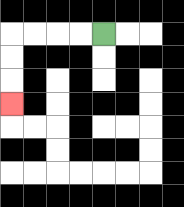{'start': '[4, 1]', 'end': '[0, 4]', 'path_directions': 'L,L,L,L,D,D,D', 'path_coordinates': '[[4, 1], [3, 1], [2, 1], [1, 1], [0, 1], [0, 2], [0, 3], [0, 4]]'}